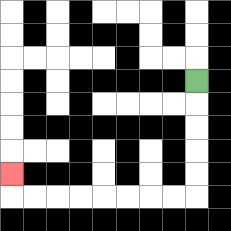{'start': '[8, 3]', 'end': '[0, 7]', 'path_directions': 'D,D,D,D,D,L,L,L,L,L,L,L,L,U', 'path_coordinates': '[[8, 3], [8, 4], [8, 5], [8, 6], [8, 7], [8, 8], [7, 8], [6, 8], [5, 8], [4, 8], [3, 8], [2, 8], [1, 8], [0, 8], [0, 7]]'}